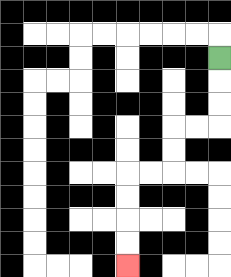{'start': '[9, 2]', 'end': '[5, 11]', 'path_directions': 'D,D,D,L,L,D,D,L,L,D,D,D,D', 'path_coordinates': '[[9, 2], [9, 3], [9, 4], [9, 5], [8, 5], [7, 5], [7, 6], [7, 7], [6, 7], [5, 7], [5, 8], [5, 9], [5, 10], [5, 11]]'}